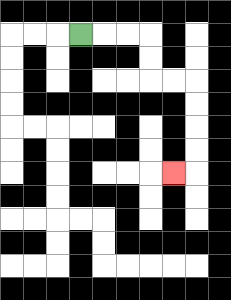{'start': '[3, 1]', 'end': '[7, 7]', 'path_directions': 'R,R,R,D,D,R,R,D,D,D,D,L', 'path_coordinates': '[[3, 1], [4, 1], [5, 1], [6, 1], [6, 2], [6, 3], [7, 3], [8, 3], [8, 4], [8, 5], [8, 6], [8, 7], [7, 7]]'}